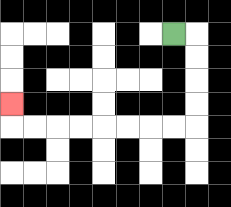{'start': '[7, 1]', 'end': '[0, 4]', 'path_directions': 'R,D,D,D,D,L,L,L,L,L,L,L,L,U', 'path_coordinates': '[[7, 1], [8, 1], [8, 2], [8, 3], [8, 4], [8, 5], [7, 5], [6, 5], [5, 5], [4, 5], [3, 5], [2, 5], [1, 5], [0, 5], [0, 4]]'}